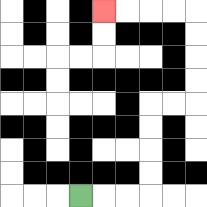{'start': '[3, 8]', 'end': '[4, 0]', 'path_directions': 'R,R,R,U,U,U,U,R,R,U,U,U,U,L,L,L,L', 'path_coordinates': '[[3, 8], [4, 8], [5, 8], [6, 8], [6, 7], [6, 6], [6, 5], [6, 4], [7, 4], [8, 4], [8, 3], [8, 2], [8, 1], [8, 0], [7, 0], [6, 0], [5, 0], [4, 0]]'}